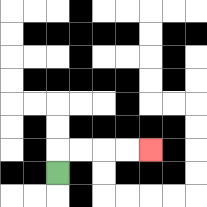{'start': '[2, 7]', 'end': '[6, 6]', 'path_directions': 'U,R,R,R,R', 'path_coordinates': '[[2, 7], [2, 6], [3, 6], [4, 6], [5, 6], [6, 6]]'}